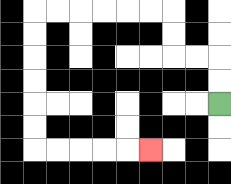{'start': '[9, 4]', 'end': '[6, 6]', 'path_directions': 'U,U,L,L,U,U,L,L,L,L,L,L,D,D,D,D,D,D,R,R,R,R,R', 'path_coordinates': '[[9, 4], [9, 3], [9, 2], [8, 2], [7, 2], [7, 1], [7, 0], [6, 0], [5, 0], [4, 0], [3, 0], [2, 0], [1, 0], [1, 1], [1, 2], [1, 3], [1, 4], [1, 5], [1, 6], [2, 6], [3, 6], [4, 6], [5, 6], [6, 6]]'}